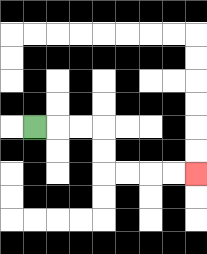{'start': '[1, 5]', 'end': '[8, 7]', 'path_directions': 'R,R,R,D,D,R,R,R,R', 'path_coordinates': '[[1, 5], [2, 5], [3, 5], [4, 5], [4, 6], [4, 7], [5, 7], [6, 7], [7, 7], [8, 7]]'}